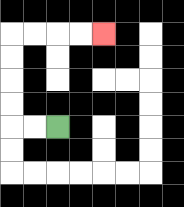{'start': '[2, 5]', 'end': '[4, 1]', 'path_directions': 'L,L,U,U,U,U,R,R,R,R', 'path_coordinates': '[[2, 5], [1, 5], [0, 5], [0, 4], [0, 3], [0, 2], [0, 1], [1, 1], [2, 1], [3, 1], [4, 1]]'}